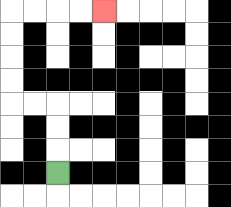{'start': '[2, 7]', 'end': '[4, 0]', 'path_directions': 'U,U,U,L,L,U,U,U,U,R,R,R,R', 'path_coordinates': '[[2, 7], [2, 6], [2, 5], [2, 4], [1, 4], [0, 4], [0, 3], [0, 2], [0, 1], [0, 0], [1, 0], [2, 0], [3, 0], [4, 0]]'}